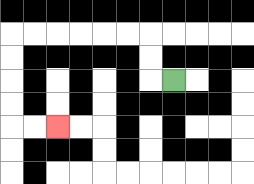{'start': '[7, 3]', 'end': '[2, 5]', 'path_directions': 'L,U,U,L,L,L,L,L,L,D,D,D,D,R,R', 'path_coordinates': '[[7, 3], [6, 3], [6, 2], [6, 1], [5, 1], [4, 1], [3, 1], [2, 1], [1, 1], [0, 1], [0, 2], [0, 3], [0, 4], [0, 5], [1, 5], [2, 5]]'}